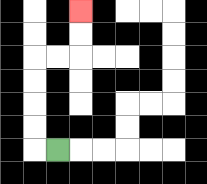{'start': '[2, 6]', 'end': '[3, 0]', 'path_directions': 'L,U,U,U,U,R,R,U,U', 'path_coordinates': '[[2, 6], [1, 6], [1, 5], [1, 4], [1, 3], [1, 2], [2, 2], [3, 2], [3, 1], [3, 0]]'}